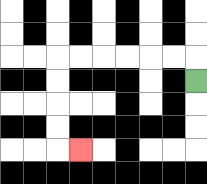{'start': '[8, 3]', 'end': '[3, 6]', 'path_directions': 'U,L,L,L,L,L,L,D,D,D,D,R', 'path_coordinates': '[[8, 3], [8, 2], [7, 2], [6, 2], [5, 2], [4, 2], [3, 2], [2, 2], [2, 3], [2, 4], [2, 5], [2, 6], [3, 6]]'}